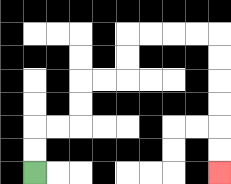{'start': '[1, 7]', 'end': '[9, 7]', 'path_directions': 'U,U,R,R,U,U,R,R,U,U,R,R,R,R,D,D,D,D,D,D', 'path_coordinates': '[[1, 7], [1, 6], [1, 5], [2, 5], [3, 5], [3, 4], [3, 3], [4, 3], [5, 3], [5, 2], [5, 1], [6, 1], [7, 1], [8, 1], [9, 1], [9, 2], [9, 3], [9, 4], [9, 5], [9, 6], [9, 7]]'}